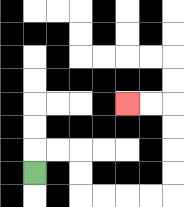{'start': '[1, 7]', 'end': '[5, 4]', 'path_directions': 'U,R,R,D,D,R,R,R,R,U,U,U,U,L,L', 'path_coordinates': '[[1, 7], [1, 6], [2, 6], [3, 6], [3, 7], [3, 8], [4, 8], [5, 8], [6, 8], [7, 8], [7, 7], [7, 6], [7, 5], [7, 4], [6, 4], [5, 4]]'}